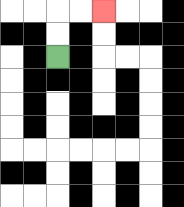{'start': '[2, 2]', 'end': '[4, 0]', 'path_directions': 'U,U,R,R', 'path_coordinates': '[[2, 2], [2, 1], [2, 0], [3, 0], [4, 0]]'}